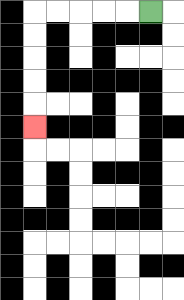{'start': '[6, 0]', 'end': '[1, 5]', 'path_directions': 'L,L,L,L,L,D,D,D,D,D', 'path_coordinates': '[[6, 0], [5, 0], [4, 0], [3, 0], [2, 0], [1, 0], [1, 1], [1, 2], [1, 3], [1, 4], [1, 5]]'}